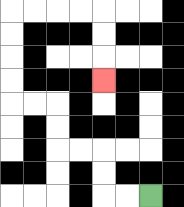{'start': '[6, 8]', 'end': '[4, 3]', 'path_directions': 'L,L,U,U,L,L,U,U,L,L,U,U,U,U,R,R,R,R,D,D,D', 'path_coordinates': '[[6, 8], [5, 8], [4, 8], [4, 7], [4, 6], [3, 6], [2, 6], [2, 5], [2, 4], [1, 4], [0, 4], [0, 3], [0, 2], [0, 1], [0, 0], [1, 0], [2, 0], [3, 0], [4, 0], [4, 1], [4, 2], [4, 3]]'}